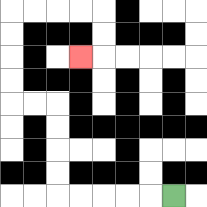{'start': '[7, 8]', 'end': '[3, 2]', 'path_directions': 'L,L,L,L,L,U,U,U,U,L,L,U,U,U,U,R,R,R,R,D,D,L', 'path_coordinates': '[[7, 8], [6, 8], [5, 8], [4, 8], [3, 8], [2, 8], [2, 7], [2, 6], [2, 5], [2, 4], [1, 4], [0, 4], [0, 3], [0, 2], [0, 1], [0, 0], [1, 0], [2, 0], [3, 0], [4, 0], [4, 1], [4, 2], [3, 2]]'}